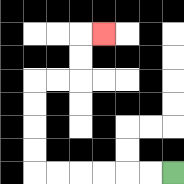{'start': '[7, 7]', 'end': '[4, 1]', 'path_directions': 'L,L,L,L,L,L,U,U,U,U,R,R,U,U,R', 'path_coordinates': '[[7, 7], [6, 7], [5, 7], [4, 7], [3, 7], [2, 7], [1, 7], [1, 6], [1, 5], [1, 4], [1, 3], [2, 3], [3, 3], [3, 2], [3, 1], [4, 1]]'}